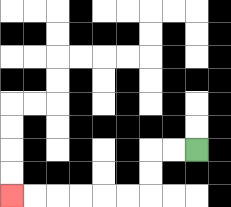{'start': '[8, 6]', 'end': '[0, 8]', 'path_directions': 'L,L,D,D,L,L,L,L,L,L', 'path_coordinates': '[[8, 6], [7, 6], [6, 6], [6, 7], [6, 8], [5, 8], [4, 8], [3, 8], [2, 8], [1, 8], [0, 8]]'}